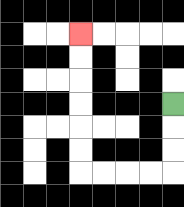{'start': '[7, 4]', 'end': '[3, 1]', 'path_directions': 'D,D,D,L,L,L,L,U,U,U,U,U,U', 'path_coordinates': '[[7, 4], [7, 5], [7, 6], [7, 7], [6, 7], [5, 7], [4, 7], [3, 7], [3, 6], [3, 5], [3, 4], [3, 3], [3, 2], [3, 1]]'}